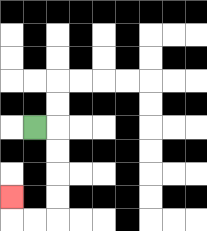{'start': '[1, 5]', 'end': '[0, 8]', 'path_directions': 'R,D,D,D,D,L,L,U', 'path_coordinates': '[[1, 5], [2, 5], [2, 6], [2, 7], [2, 8], [2, 9], [1, 9], [0, 9], [0, 8]]'}